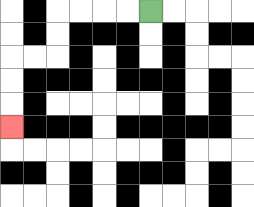{'start': '[6, 0]', 'end': '[0, 5]', 'path_directions': 'L,L,L,L,D,D,L,L,D,D,D', 'path_coordinates': '[[6, 0], [5, 0], [4, 0], [3, 0], [2, 0], [2, 1], [2, 2], [1, 2], [0, 2], [0, 3], [0, 4], [0, 5]]'}